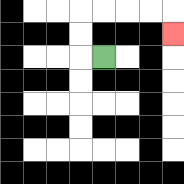{'start': '[4, 2]', 'end': '[7, 1]', 'path_directions': 'L,U,U,R,R,R,R,D', 'path_coordinates': '[[4, 2], [3, 2], [3, 1], [3, 0], [4, 0], [5, 0], [6, 0], [7, 0], [7, 1]]'}